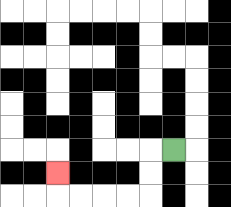{'start': '[7, 6]', 'end': '[2, 7]', 'path_directions': 'L,D,D,L,L,L,L,U', 'path_coordinates': '[[7, 6], [6, 6], [6, 7], [6, 8], [5, 8], [4, 8], [3, 8], [2, 8], [2, 7]]'}